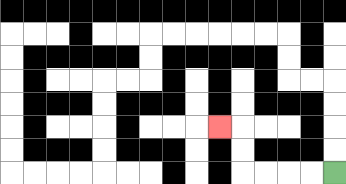{'start': '[14, 7]', 'end': '[9, 5]', 'path_directions': 'L,L,L,L,U,U,L', 'path_coordinates': '[[14, 7], [13, 7], [12, 7], [11, 7], [10, 7], [10, 6], [10, 5], [9, 5]]'}